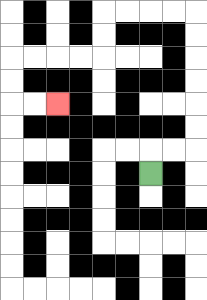{'start': '[6, 7]', 'end': '[2, 4]', 'path_directions': 'U,R,R,U,U,U,U,U,U,L,L,L,L,D,D,L,L,L,L,D,D,R,R', 'path_coordinates': '[[6, 7], [6, 6], [7, 6], [8, 6], [8, 5], [8, 4], [8, 3], [8, 2], [8, 1], [8, 0], [7, 0], [6, 0], [5, 0], [4, 0], [4, 1], [4, 2], [3, 2], [2, 2], [1, 2], [0, 2], [0, 3], [0, 4], [1, 4], [2, 4]]'}